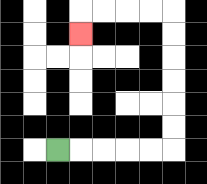{'start': '[2, 6]', 'end': '[3, 1]', 'path_directions': 'R,R,R,R,R,U,U,U,U,U,U,L,L,L,L,D', 'path_coordinates': '[[2, 6], [3, 6], [4, 6], [5, 6], [6, 6], [7, 6], [7, 5], [7, 4], [7, 3], [7, 2], [7, 1], [7, 0], [6, 0], [5, 0], [4, 0], [3, 0], [3, 1]]'}